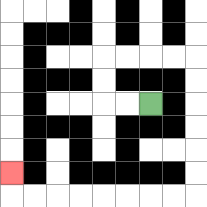{'start': '[6, 4]', 'end': '[0, 7]', 'path_directions': 'L,L,U,U,R,R,R,R,D,D,D,D,D,D,L,L,L,L,L,L,L,L,U', 'path_coordinates': '[[6, 4], [5, 4], [4, 4], [4, 3], [4, 2], [5, 2], [6, 2], [7, 2], [8, 2], [8, 3], [8, 4], [8, 5], [8, 6], [8, 7], [8, 8], [7, 8], [6, 8], [5, 8], [4, 8], [3, 8], [2, 8], [1, 8], [0, 8], [0, 7]]'}